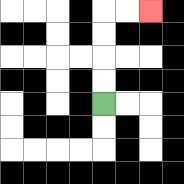{'start': '[4, 4]', 'end': '[6, 0]', 'path_directions': 'U,U,U,U,R,R', 'path_coordinates': '[[4, 4], [4, 3], [4, 2], [4, 1], [4, 0], [5, 0], [6, 0]]'}